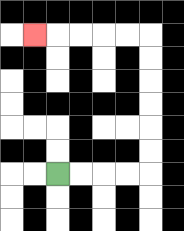{'start': '[2, 7]', 'end': '[1, 1]', 'path_directions': 'R,R,R,R,U,U,U,U,U,U,L,L,L,L,L', 'path_coordinates': '[[2, 7], [3, 7], [4, 7], [5, 7], [6, 7], [6, 6], [6, 5], [6, 4], [6, 3], [6, 2], [6, 1], [5, 1], [4, 1], [3, 1], [2, 1], [1, 1]]'}